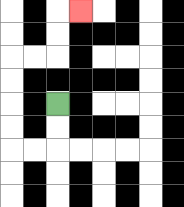{'start': '[2, 4]', 'end': '[3, 0]', 'path_directions': 'D,D,L,L,U,U,U,U,R,R,U,U,R', 'path_coordinates': '[[2, 4], [2, 5], [2, 6], [1, 6], [0, 6], [0, 5], [0, 4], [0, 3], [0, 2], [1, 2], [2, 2], [2, 1], [2, 0], [3, 0]]'}